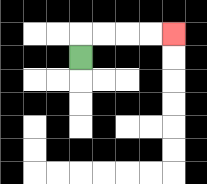{'start': '[3, 2]', 'end': '[7, 1]', 'path_directions': 'U,R,R,R,R', 'path_coordinates': '[[3, 2], [3, 1], [4, 1], [5, 1], [6, 1], [7, 1]]'}